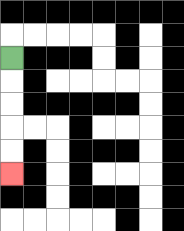{'start': '[0, 2]', 'end': '[0, 7]', 'path_directions': 'D,D,D,D,D', 'path_coordinates': '[[0, 2], [0, 3], [0, 4], [0, 5], [0, 6], [0, 7]]'}